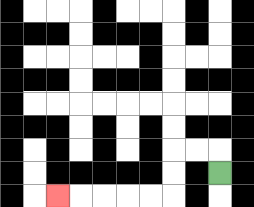{'start': '[9, 7]', 'end': '[2, 8]', 'path_directions': 'U,L,L,D,D,L,L,L,L,L', 'path_coordinates': '[[9, 7], [9, 6], [8, 6], [7, 6], [7, 7], [7, 8], [6, 8], [5, 8], [4, 8], [3, 8], [2, 8]]'}